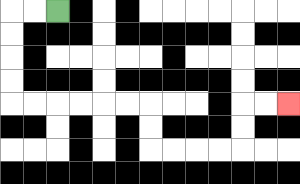{'start': '[2, 0]', 'end': '[12, 4]', 'path_directions': 'L,L,D,D,D,D,R,R,R,R,R,R,D,D,R,R,R,R,U,U,R,R', 'path_coordinates': '[[2, 0], [1, 0], [0, 0], [0, 1], [0, 2], [0, 3], [0, 4], [1, 4], [2, 4], [3, 4], [4, 4], [5, 4], [6, 4], [6, 5], [6, 6], [7, 6], [8, 6], [9, 6], [10, 6], [10, 5], [10, 4], [11, 4], [12, 4]]'}